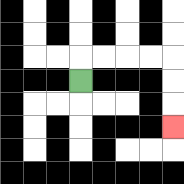{'start': '[3, 3]', 'end': '[7, 5]', 'path_directions': 'U,R,R,R,R,D,D,D', 'path_coordinates': '[[3, 3], [3, 2], [4, 2], [5, 2], [6, 2], [7, 2], [7, 3], [7, 4], [7, 5]]'}